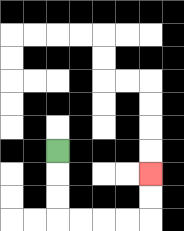{'start': '[2, 6]', 'end': '[6, 7]', 'path_directions': 'D,D,D,R,R,R,R,U,U', 'path_coordinates': '[[2, 6], [2, 7], [2, 8], [2, 9], [3, 9], [4, 9], [5, 9], [6, 9], [6, 8], [6, 7]]'}